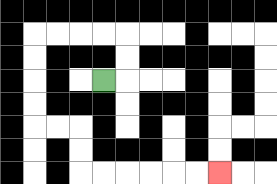{'start': '[4, 3]', 'end': '[9, 7]', 'path_directions': 'R,U,U,L,L,L,L,D,D,D,D,R,R,D,D,R,R,R,R,R,R', 'path_coordinates': '[[4, 3], [5, 3], [5, 2], [5, 1], [4, 1], [3, 1], [2, 1], [1, 1], [1, 2], [1, 3], [1, 4], [1, 5], [2, 5], [3, 5], [3, 6], [3, 7], [4, 7], [5, 7], [6, 7], [7, 7], [8, 7], [9, 7]]'}